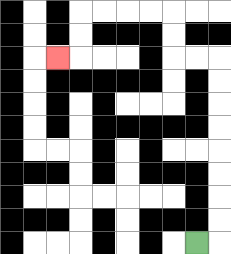{'start': '[8, 10]', 'end': '[2, 2]', 'path_directions': 'R,U,U,U,U,U,U,U,U,L,L,U,U,L,L,L,L,D,D,L', 'path_coordinates': '[[8, 10], [9, 10], [9, 9], [9, 8], [9, 7], [9, 6], [9, 5], [9, 4], [9, 3], [9, 2], [8, 2], [7, 2], [7, 1], [7, 0], [6, 0], [5, 0], [4, 0], [3, 0], [3, 1], [3, 2], [2, 2]]'}